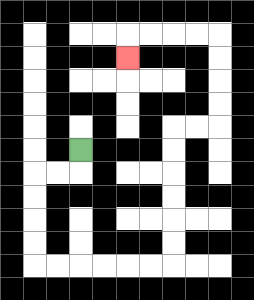{'start': '[3, 6]', 'end': '[5, 2]', 'path_directions': 'D,L,L,D,D,D,D,R,R,R,R,R,R,U,U,U,U,U,U,R,R,U,U,U,U,L,L,L,L,D', 'path_coordinates': '[[3, 6], [3, 7], [2, 7], [1, 7], [1, 8], [1, 9], [1, 10], [1, 11], [2, 11], [3, 11], [4, 11], [5, 11], [6, 11], [7, 11], [7, 10], [7, 9], [7, 8], [7, 7], [7, 6], [7, 5], [8, 5], [9, 5], [9, 4], [9, 3], [9, 2], [9, 1], [8, 1], [7, 1], [6, 1], [5, 1], [5, 2]]'}